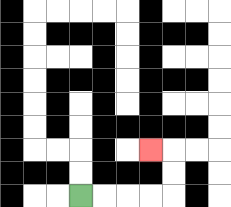{'start': '[3, 8]', 'end': '[6, 6]', 'path_directions': 'R,R,R,R,U,U,L', 'path_coordinates': '[[3, 8], [4, 8], [5, 8], [6, 8], [7, 8], [7, 7], [7, 6], [6, 6]]'}